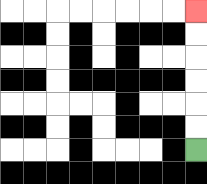{'start': '[8, 6]', 'end': '[8, 0]', 'path_directions': 'U,U,U,U,U,U', 'path_coordinates': '[[8, 6], [8, 5], [8, 4], [8, 3], [8, 2], [8, 1], [8, 0]]'}